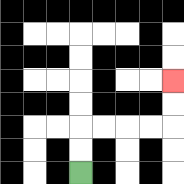{'start': '[3, 7]', 'end': '[7, 3]', 'path_directions': 'U,U,R,R,R,R,U,U', 'path_coordinates': '[[3, 7], [3, 6], [3, 5], [4, 5], [5, 5], [6, 5], [7, 5], [7, 4], [7, 3]]'}